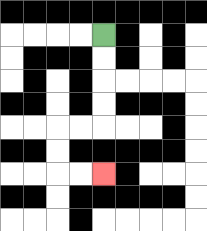{'start': '[4, 1]', 'end': '[4, 7]', 'path_directions': 'D,D,D,D,L,L,D,D,R,R', 'path_coordinates': '[[4, 1], [4, 2], [4, 3], [4, 4], [4, 5], [3, 5], [2, 5], [2, 6], [2, 7], [3, 7], [4, 7]]'}